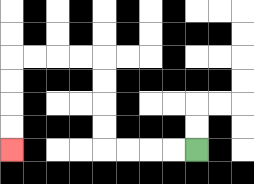{'start': '[8, 6]', 'end': '[0, 6]', 'path_directions': 'L,L,L,L,U,U,U,U,L,L,L,L,D,D,D,D', 'path_coordinates': '[[8, 6], [7, 6], [6, 6], [5, 6], [4, 6], [4, 5], [4, 4], [4, 3], [4, 2], [3, 2], [2, 2], [1, 2], [0, 2], [0, 3], [0, 4], [0, 5], [0, 6]]'}